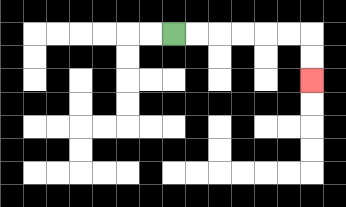{'start': '[7, 1]', 'end': '[13, 3]', 'path_directions': 'R,R,R,R,R,R,D,D', 'path_coordinates': '[[7, 1], [8, 1], [9, 1], [10, 1], [11, 1], [12, 1], [13, 1], [13, 2], [13, 3]]'}